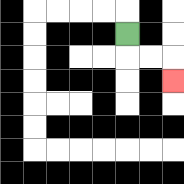{'start': '[5, 1]', 'end': '[7, 3]', 'path_directions': 'D,R,R,D', 'path_coordinates': '[[5, 1], [5, 2], [6, 2], [7, 2], [7, 3]]'}